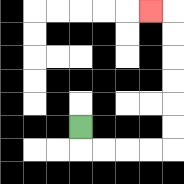{'start': '[3, 5]', 'end': '[6, 0]', 'path_directions': 'D,R,R,R,R,U,U,U,U,U,U,L', 'path_coordinates': '[[3, 5], [3, 6], [4, 6], [5, 6], [6, 6], [7, 6], [7, 5], [7, 4], [7, 3], [7, 2], [7, 1], [7, 0], [6, 0]]'}